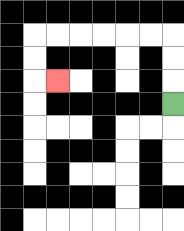{'start': '[7, 4]', 'end': '[2, 3]', 'path_directions': 'U,U,U,L,L,L,L,L,L,D,D,R', 'path_coordinates': '[[7, 4], [7, 3], [7, 2], [7, 1], [6, 1], [5, 1], [4, 1], [3, 1], [2, 1], [1, 1], [1, 2], [1, 3], [2, 3]]'}